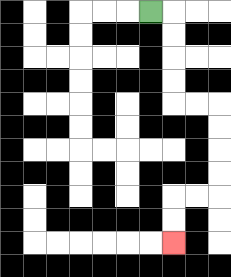{'start': '[6, 0]', 'end': '[7, 10]', 'path_directions': 'R,D,D,D,D,R,R,D,D,D,D,L,L,D,D', 'path_coordinates': '[[6, 0], [7, 0], [7, 1], [7, 2], [7, 3], [7, 4], [8, 4], [9, 4], [9, 5], [9, 6], [9, 7], [9, 8], [8, 8], [7, 8], [7, 9], [7, 10]]'}